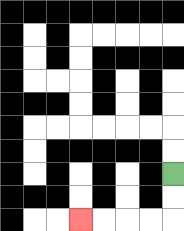{'start': '[7, 7]', 'end': '[3, 9]', 'path_directions': 'D,D,L,L,L,L', 'path_coordinates': '[[7, 7], [7, 8], [7, 9], [6, 9], [5, 9], [4, 9], [3, 9]]'}